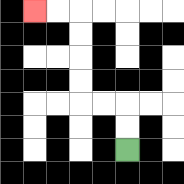{'start': '[5, 6]', 'end': '[1, 0]', 'path_directions': 'U,U,L,L,U,U,U,U,L,L', 'path_coordinates': '[[5, 6], [5, 5], [5, 4], [4, 4], [3, 4], [3, 3], [3, 2], [3, 1], [3, 0], [2, 0], [1, 0]]'}